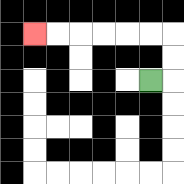{'start': '[6, 3]', 'end': '[1, 1]', 'path_directions': 'R,U,U,L,L,L,L,L,L', 'path_coordinates': '[[6, 3], [7, 3], [7, 2], [7, 1], [6, 1], [5, 1], [4, 1], [3, 1], [2, 1], [1, 1]]'}